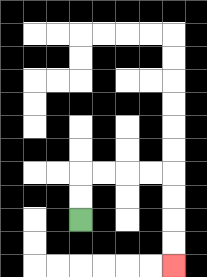{'start': '[3, 9]', 'end': '[7, 11]', 'path_directions': 'U,U,R,R,R,R,D,D,D,D', 'path_coordinates': '[[3, 9], [3, 8], [3, 7], [4, 7], [5, 7], [6, 7], [7, 7], [7, 8], [7, 9], [7, 10], [7, 11]]'}